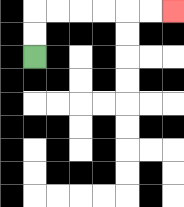{'start': '[1, 2]', 'end': '[7, 0]', 'path_directions': 'U,U,R,R,R,R,R,R', 'path_coordinates': '[[1, 2], [1, 1], [1, 0], [2, 0], [3, 0], [4, 0], [5, 0], [6, 0], [7, 0]]'}